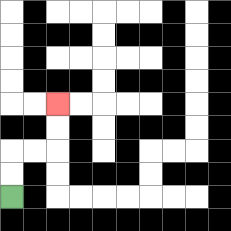{'start': '[0, 8]', 'end': '[2, 4]', 'path_directions': 'U,U,R,R,U,U', 'path_coordinates': '[[0, 8], [0, 7], [0, 6], [1, 6], [2, 6], [2, 5], [2, 4]]'}